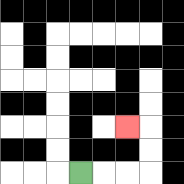{'start': '[3, 7]', 'end': '[5, 5]', 'path_directions': 'R,R,R,U,U,L', 'path_coordinates': '[[3, 7], [4, 7], [5, 7], [6, 7], [6, 6], [6, 5], [5, 5]]'}